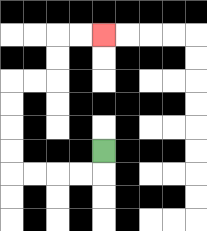{'start': '[4, 6]', 'end': '[4, 1]', 'path_directions': 'D,L,L,L,L,U,U,U,U,R,R,U,U,R,R', 'path_coordinates': '[[4, 6], [4, 7], [3, 7], [2, 7], [1, 7], [0, 7], [0, 6], [0, 5], [0, 4], [0, 3], [1, 3], [2, 3], [2, 2], [2, 1], [3, 1], [4, 1]]'}